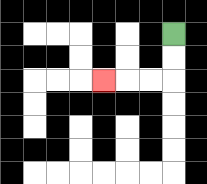{'start': '[7, 1]', 'end': '[4, 3]', 'path_directions': 'D,D,L,L,L', 'path_coordinates': '[[7, 1], [7, 2], [7, 3], [6, 3], [5, 3], [4, 3]]'}